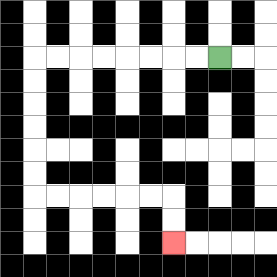{'start': '[9, 2]', 'end': '[7, 10]', 'path_directions': 'L,L,L,L,L,L,L,L,D,D,D,D,D,D,R,R,R,R,R,R,D,D', 'path_coordinates': '[[9, 2], [8, 2], [7, 2], [6, 2], [5, 2], [4, 2], [3, 2], [2, 2], [1, 2], [1, 3], [1, 4], [1, 5], [1, 6], [1, 7], [1, 8], [2, 8], [3, 8], [4, 8], [5, 8], [6, 8], [7, 8], [7, 9], [7, 10]]'}